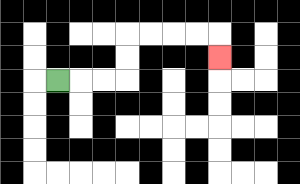{'start': '[2, 3]', 'end': '[9, 2]', 'path_directions': 'R,R,R,U,U,R,R,R,R,D', 'path_coordinates': '[[2, 3], [3, 3], [4, 3], [5, 3], [5, 2], [5, 1], [6, 1], [7, 1], [8, 1], [9, 1], [9, 2]]'}